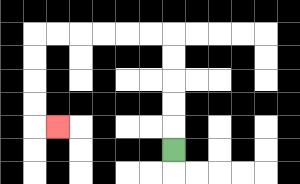{'start': '[7, 6]', 'end': '[2, 5]', 'path_directions': 'U,U,U,U,U,L,L,L,L,L,L,D,D,D,D,R', 'path_coordinates': '[[7, 6], [7, 5], [7, 4], [7, 3], [7, 2], [7, 1], [6, 1], [5, 1], [4, 1], [3, 1], [2, 1], [1, 1], [1, 2], [1, 3], [1, 4], [1, 5], [2, 5]]'}